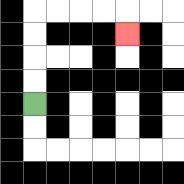{'start': '[1, 4]', 'end': '[5, 1]', 'path_directions': 'U,U,U,U,R,R,R,R,D', 'path_coordinates': '[[1, 4], [1, 3], [1, 2], [1, 1], [1, 0], [2, 0], [3, 0], [4, 0], [5, 0], [5, 1]]'}